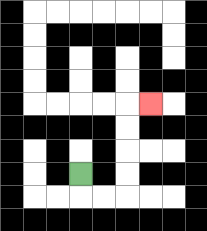{'start': '[3, 7]', 'end': '[6, 4]', 'path_directions': 'D,R,R,U,U,U,U,R', 'path_coordinates': '[[3, 7], [3, 8], [4, 8], [5, 8], [5, 7], [5, 6], [5, 5], [5, 4], [6, 4]]'}